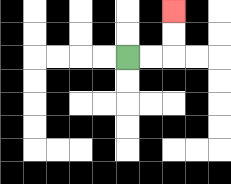{'start': '[5, 2]', 'end': '[7, 0]', 'path_directions': 'R,R,U,U', 'path_coordinates': '[[5, 2], [6, 2], [7, 2], [7, 1], [7, 0]]'}